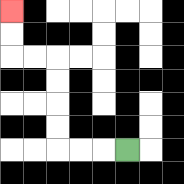{'start': '[5, 6]', 'end': '[0, 0]', 'path_directions': 'L,L,L,U,U,U,U,L,L,U,U', 'path_coordinates': '[[5, 6], [4, 6], [3, 6], [2, 6], [2, 5], [2, 4], [2, 3], [2, 2], [1, 2], [0, 2], [0, 1], [0, 0]]'}